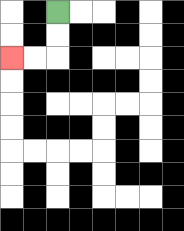{'start': '[2, 0]', 'end': '[0, 2]', 'path_directions': 'D,D,L,L', 'path_coordinates': '[[2, 0], [2, 1], [2, 2], [1, 2], [0, 2]]'}